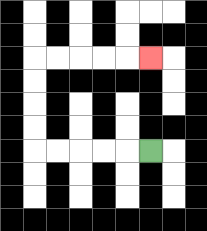{'start': '[6, 6]', 'end': '[6, 2]', 'path_directions': 'L,L,L,L,L,U,U,U,U,R,R,R,R,R', 'path_coordinates': '[[6, 6], [5, 6], [4, 6], [3, 6], [2, 6], [1, 6], [1, 5], [1, 4], [1, 3], [1, 2], [2, 2], [3, 2], [4, 2], [5, 2], [6, 2]]'}